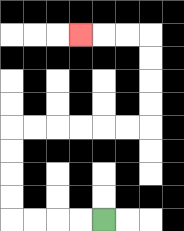{'start': '[4, 9]', 'end': '[3, 1]', 'path_directions': 'L,L,L,L,U,U,U,U,R,R,R,R,R,R,U,U,U,U,L,L,L', 'path_coordinates': '[[4, 9], [3, 9], [2, 9], [1, 9], [0, 9], [0, 8], [0, 7], [0, 6], [0, 5], [1, 5], [2, 5], [3, 5], [4, 5], [5, 5], [6, 5], [6, 4], [6, 3], [6, 2], [6, 1], [5, 1], [4, 1], [3, 1]]'}